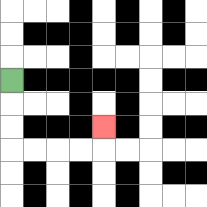{'start': '[0, 3]', 'end': '[4, 5]', 'path_directions': 'D,D,D,R,R,R,R,U', 'path_coordinates': '[[0, 3], [0, 4], [0, 5], [0, 6], [1, 6], [2, 6], [3, 6], [4, 6], [4, 5]]'}